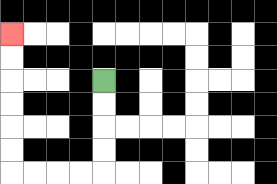{'start': '[4, 3]', 'end': '[0, 1]', 'path_directions': 'D,D,D,D,L,L,L,L,U,U,U,U,U,U', 'path_coordinates': '[[4, 3], [4, 4], [4, 5], [4, 6], [4, 7], [3, 7], [2, 7], [1, 7], [0, 7], [0, 6], [0, 5], [0, 4], [0, 3], [0, 2], [0, 1]]'}